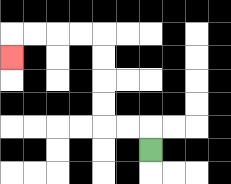{'start': '[6, 6]', 'end': '[0, 2]', 'path_directions': 'U,L,L,U,U,U,U,L,L,L,L,D', 'path_coordinates': '[[6, 6], [6, 5], [5, 5], [4, 5], [4, 4], [4, 3], [4, 2], [4, 1], [3, 1], [2, 1], [1, 1], [0, 1], [0, 2]]'}